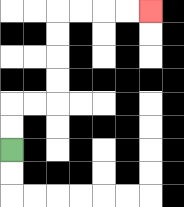{'start': '[0, 6]', 'end': '[6, 0]', 'path_directions': 'U,U,R,R,U,U,U,U,R,R,R,R', 'path_coordinates': '[[0, 6], [0, 5], [0, 4], [1, 4], [2, 4], [2, 3], [2, 2], [2, 1], [2, 0], [3, 0], [4, 0], [5, 0], [6, 0]]'}